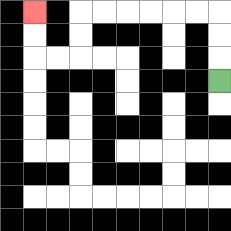{'start': '[9, 3]', 'end': '[1, 0]', 'path_directions': 'U,U,U,L,L,L,L,L,L,D,D,L,L,U,U', 'path_coordinates': '[[9, 3], [9, 2], [9, 1], [9, 0], [8, 0], [7, 0], [6, 0], [5, 0], [4, 0], [3, 0], [3, 1], [3, 2], [2, 2], [1, 2], [1, 1], [1, 0]]'}